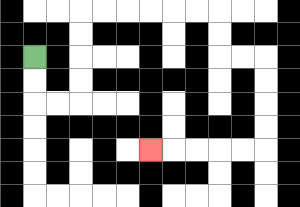{'start': '[1, 2]', 'end': '[6, 6]', 'path_directions': 'D,D,R,R,U,U,U,U,R,R,R,R,R,R,D,D,R,R,D,D,D,D,L,L,L,L,L', 'path_coordinates': '[[1, 2], [1, 3], [1, 4], [2, 4], [3, 4], [3, 3], [3, 2], [3, 1], [3, 0], [4, 0], [5, 0], [6, 0], [7, 0], [8, 0], [9, 0], [9, 1], [9, 2], [10, 2], [11, 2], [11, 3], [11, 4], [11, 5], [11, 6], [10, 6], [9, 6], [8, 6], [7, 6], [6, 6]]'}